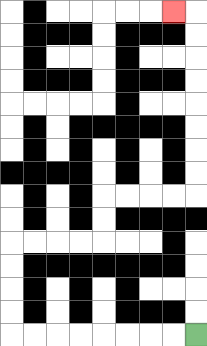{'start': '[8, 14]', 'end': '[7, 0]', 'path_directions': 'L,L,L,L,L,L,L,L,U,U,U,U,R,R,R,R,U,U,R,R,R,R,U,U,U,U,U,U,U,U,L', 'path_coordinates': '[[8, 14], [7, 14], [6, 14], [5, 14], [4, 14], [3, 14], [2, 14], [1, 14], [0, 14], [0, 13], [0, 12], [0, 11], [0, 10], [1, 10], [2, 10], [3, 10], [4, 10], [4, 9], [4, 8], [5, 8], [6, 8], [7, 8], [8, 8], [8, 7], [8, 6], [8, 5], [8, 4], [8, 3], [8, 2], [8, 1], [8, 0], [7, 0]]'}